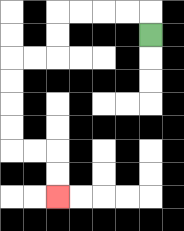{'start': '[6, 1]', 'end': '[2, 8]', 'path_directions': 'U,L,L,L,L,D,D,L,L,D,D,D,D,R,R,D,D', 'path_coordinates': '[[6, 1], [6, 0], [5, 0], [4, 0], [3, 0], [2, 0], [2, 1], [2, 2], [1, 2], [0, 2], [0, 3], [0, 4], [0, 5], [0, 6], [1, 6], [2, 6], [2, 7], [2, 8]]'}